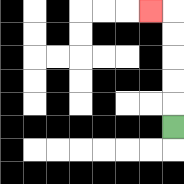{'start': '[7, 5]', 'end': '[6, 0]', 'path_directions': 'U,U,U,U,U,L', 'path_coordinates': '[[7, 5], [7, 4], [7, 3], [7, 2], [7, 1], [7, 0], [6, 0]]'}